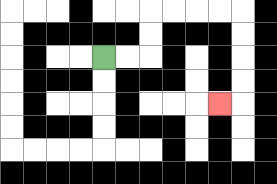{'start': '[4, 2]', 'end': '[9, 4]', 'path_directions': 'R,R,U,U,R,R,R,R,D,D,D,D,L', 'path_coordinates': '[[4, 2], [5, 2], [6, 2], [6, 1], [6, 0], [7, 0], [8, 0], [9, 0], [10, 0], [10, 1], [10, 2], [10, 3], [10, 4], [9, 4]]'}